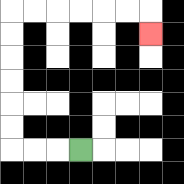{'start': '[3, 6]', 'end': '[6, 1]', 'path_directions': 'L,L,L,U,U,U,U,U,U,R,R,R,R,R,R,D', 'path_coordinates': '[[3, 6], [2, 6], [1, 6], [0, 6], [0, 5], [0, 4], [0, 3], [0, 2], [0, 1], [0, 0], [1, 0], [2, 0], [3, 0], [4, 0], [5, 0], [6, 0], [6, 1]]'}